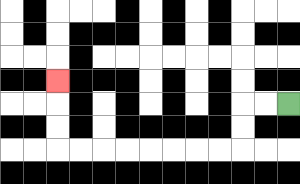{'start': '[12, 4]', 'end': '[2, 3]', 'path_directions': 'L,L,D,D,L,L,L,L,L,L,L,L,U,U,U', 'path_coordinates': '[[12, 4], [11, 4], [10, 4], [10, 5], [10, 6], [9, 6], [8, 6], [7, 6], [6, 6], [5, 6], [4, 6], [3, 6], [2, 6], [2, 5], [2, 4], [2, 3]]'}